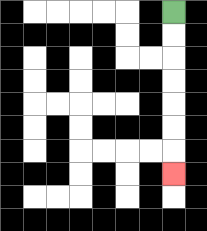{'start': '[7, 0]', 'end': '[7, 7]', 'path_directions': 'D,D,D,D,D,D,D', 'path_coordinates': '[[7, 0], [7, 1], [7, 2], [7, 3], [7, 4], [7, 5], [7, 6], [7, 7]]'}